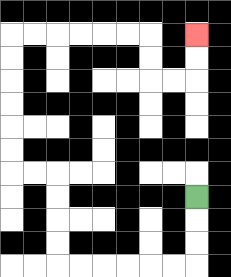{'start': '[8, 8]', 'end': '[8, 1]', 'path_directions': 'D,D,D,L,L,L,L,L,L,U,U,U,U,L,L,U,U,U,U,U,U,R,R,R,R,R,R,D,D,R,R,U,U', 'path_coordinates': '[[8, 8], [8, 9], [8, 10], [8, 11], [7, 11], [6, 11], [5, 11], [4, 11], [3, 11], [2, 11], [2, 10], [2, 9], [2, 8], [2, 7], [1, 7], [0, 7], [0, 6], [0, 5], [0, 4], [0, 3], [0, 2], [0, 1], [1, 1], [2, 1], [3, 1], [4, 1], [5, 1], [6, 1], [6, 2], [6, 3], [7, 3], [8, 3], [8, 2], [8, 1]]'}